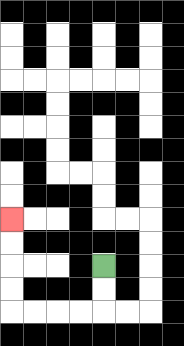{'start': '[4, 11]', 'end': '[0, 9]', 'path_directions': 'D,D,L,L,L,L,U,U,U,U', 'path_coordinates': '[[4, 11], [4, 12], [4, 13], [3, 13], [2, 13], [1, 13], [0, 13], [0, 12], [0, 11], [0, 10], [0, 9]]'}